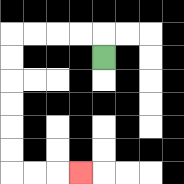{'start': '[4, 2]', 'end': '[3, 7]', 'path_directions': 'U,L,L,L,L,D,D,D,D,D,D,R,R,R', 'path_coordinates': '[[4, 2], [4, 1], [3, 1], [2, 1], [1, 1], [0, 1], [0, 2], [0, 3], [0, 4], [0, 5], [0, 6], [0, 7], [1, 7], [2, 7], [3, 7]]'}